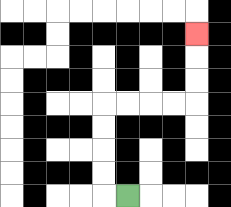{'start': '[5, 8]', 'end': '[8, 1]', 'path_directions': 'L,U,U,U,U,R,R,R,R,U,U,U', 'path_coordinates': '[[5, 8], [4, 8], [4, 7], [4, 6], [4, 5], [4, 4], [5, 4], [6, 4], [7, 4], [8, 4], [8, 3], [8, 2], [8, 1]]'}